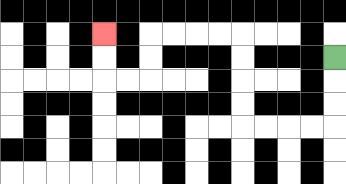{'start': '[14, 2]', 'end': '[4, 1]', 'path_directions': 'D,D,D,L,L,L,L,U,U,U,U,L,L,L,L,D,D,L,L,U,U', 'path_coordinates': '[[14, 2], [14, 3], [14, 4], [14, 5], [13, 5], [12, 5], [11, 5], [10, 5], [10, 4], [10, 3], [10, 2], [10, 1], [9, 1], [8, 1], [7, 1], [6, 1], [6, 2], [6, 3], [5, 3], [4, 3], [4, 2], [4, 1]]'}